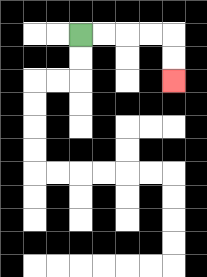{'start': '[3, 1]', 'end': '[7, 3]', 'path_directions': 'R,R,R,R,D,D', 'path_coordinates': '[[3, 1], [4, 1], [5, 1], [6, 1], [7, 1], [7, 2], [7, 3]]'}